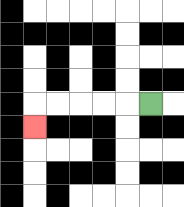{'start': '[6, 4]', 'end': '[1, 5]', 'path_directions': 'L,L,L,L,L,D', 'path_coordinates': '[[6, 4], [5, 4], [4, 4], [3, 4], [2, 4], [1, 4], [1, 5]]'}